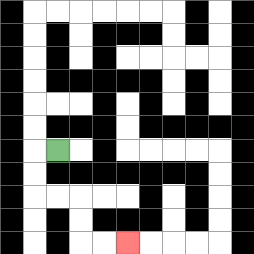{'start': '[2, 6]', 'end': '[5, 10]', 'path_directions': 'L,D,D,R,R,D,D,R,R', 'path_coordinates': '[[2, 6], [1, 6], [1, 7], [1, 8], [2, 8], [3, 8], [3, 9], [3, 10], [4, 10], [5, 10]]'}